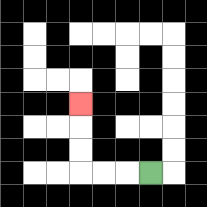{'start': '[6, 7]', 'end': '[3, 4]', 'path_directions': 'L,L,L,U,U,U', 'path_coordinates': '[[6, 7], [5, 7], [4, 7], [3, 7], [3, 6], [3, 5], [3, 4]]'}